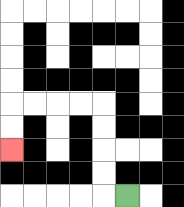{'start': '[5, 8]', 'end': '[0, 6]', 'path_directions': 'L,U,U,U,U,L,L,L,L,D,D', 'path_coordinates': '[[5, 8], [4, 8], [4, 7], [4, 6], [4, 5], [4, 4], [3, 4], [2, 4], [1, 4], [0, 4], [0, 5], [0, 6]]'}